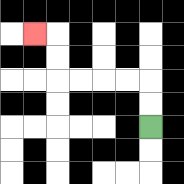{'start': '[6, 5]', 'end': '[1, 1]', 'path_directions': 'U,U,L,L,L,L,U,U,L', 'path_coordinates': '[[6, 5], [6, 4], [6, 3], [5, 3], [4, 3], [3, 3], [2, 3], [2, 2], [2, 1], [1, 1]]'}